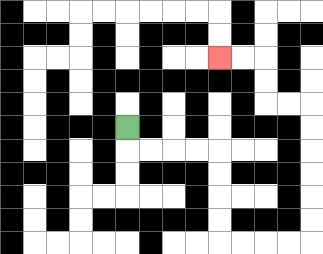{'start': '[5, 5]', 'end': '[9, 2]', 'path_directions': 'D,R,R,R,R,D,D,D,D,R,R,R,R,U,U,U,U,U,U,L,L,U,U,L,L', 'path_coordinates': '[[5, 5], [5, 6], [6, 6], [7, 6], [8, 6], [9, 6], [9, 7], [9, 8], [9, 9], [9, 10], [10, 10], [11, 10], [12, 10], [13, 10], [13, 9], [13, 8], [13, 7], [13, 6], [13, 5], [13, 4], [12, 4], [11, 4], [11, 3], [11, 2], [10, 2], [9, 2]]'}